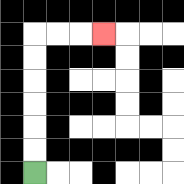{'start': '[1, 7]', 'end': '[4, 1]', 'path_directions': 'U,U,U,U,U,U,R,R,R', 'path_coordinates': '[[1, 7], [1, 6], [1, 5], [1, 4], [1, 3], [1, 2], [1, 1], [2, 1], [3, 1], [4, 1]]'}